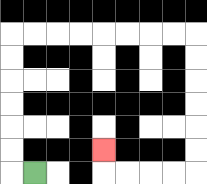{'start': '[1, 7]', 'end': '[4, 6]', 'path_directions': 'L,U,U,U,U,U,U,R,R,R,R,R,R,R,R,D,D,D,D,D,D,L,L,L,L,U', 'path_coordinates': '[[1, 7], [0, 7], [0, 6], [0, 5], [0, 4], [0, 3], [0, 2], [0, 1], [1, 1], [2, 1], [3, 1], [4, 1], [5, 1], [6, 1], [7, 1], [8, 1], [8, 2], [8, 3], [8, 4], [8, 5], [8, 6], [8, 7], [7, 7], [6, 7], [5, 7], [4, 7], [4, 6]]'}